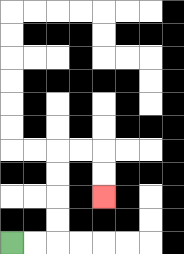{'start': '[0, 10]', 'end': '[4, 8]', 'path_directions': 'R,R,U,U,U,U,R,R,D,D', 'path_coordinates': '[[0, 10], [1, 10], [2, 10], [2, 9], [2, 8], [2, 7], [2, 6], [3, 6], [4, 6], [4, 7], [4, 8]]'}